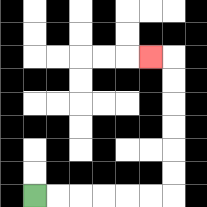{'start': '[1, 8]', 'end': '[6, 2]', 'path_directions': 'R,R,R,R,R,R,U,U,U,U,U,U,L', 'path_coordinates': '[[1, 8], [2, 8], [3, 8], [4, 8], [5, 8], [6, 8], [7, 8], [7, 7], [7, 6], [7, 5], [7, 4], [7, 3], [7, 2], [6, 2]]'}